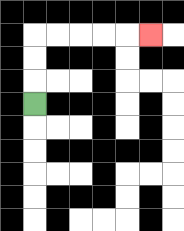{'start': '[1, 4]', 'end': '[6, 1]', 'path_directions': 'U,U,U,R,R,R,R,R', 'path_coordinates': '[[1, 4], [1, 3], [1, 2], [1, 1], [2, 1], [3, 1], [4, 1], [5, 1], [6, 1]]'}